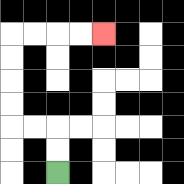{'start': '[2, 7]', 'end': '[4, 1]', 'path_directions': 'U,U,L,L,U,U,U,U,R,R,R,R', 'path_coordinates': '[[2, 7], [2, 6], [2, 5], [1, 5], [0, 5], [0, 4], [0, 3], [0, 2], [0, 1], [1, 1], [2, 1], [3, 1], [4, 1]]'}